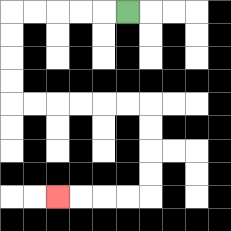{'start': '[5, 0]', 'end': '[2, 8]', 'path_directions': 'L,L,L,L,L,D,D,D,D,R,R,R,R,R,R,D,D,D,D,L,L,L,L', 'path_coordinates': '[[5, 0], [4, 0], [3, 0], [2, 0], [1, 0], [0, 0], [0, 1], [0, 2], [0, 3], [0, 4], [1, 4], [2, 4], [3, 4], [4, 4], [5, 4], [6, 4], [6, 5], [6, 6], [6, 7], [6, 8], [5, 8], [4, 8], [3, 8], [2, 8]]'}